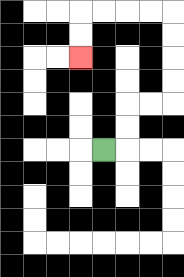{'start': '[4, 6]', 'end': '[3, 2]', 'path_directions': 'R,U,U,R,R,U,U,U,U,L,L,L,L,D,D', 'path_coordinates': '[[4, 6], [5, 6], [5, 5], [5, 4], [6, 4], [7, 4], [7, 3], [7, 2], [7, 1], [7, 0], [6, 0], [5, 0], [4, 0], [3, 0], [3, 1], [3, 2]]'}